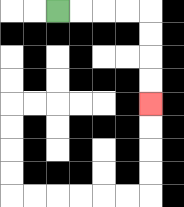{'start': '[2, 0]', 'end': '[6, 4]', 'path_directions': 'R,R,R,R,D,D,D,D', 'path_coordinates': '[[2, 0], [3, 0], [4, 0], [5, 0], [6, 0], [6, 1], [6, 2], [6, 3], [6, 4]]'}